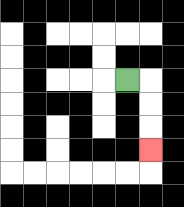{'start': '[5, 3]', 'end': '[6, 6]', 'path_directions': 'R,D,D,D', 'path_coordinates': '[[5, 3], [6, 3], [6, 4], [6, 5], [6, 6]]'}